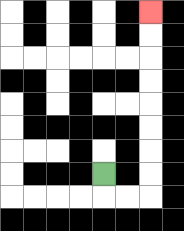{'start': '[4, 7]', 'end': '[6, 0]', 'path_directions': 'D,R,R,U,U,U,U,U,U,U,U', 'path_coordinates': '[[4, 7], [4, 8], [5, 8], [6, 8], [6, 7], [6, 6], [6, 5], [6, 4], [6, 3], [6, 2], [6, 1], [6, 0]]'}